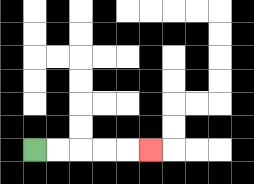{'start': '[1, 6]', 'end': '[6, 6]', 'path_directions': 'R,R,R,R,R', 'path_coordinates': '[[1, 6], [2, 6], [3, 6], [4, 6], [5, 6], [6, 6]]'}